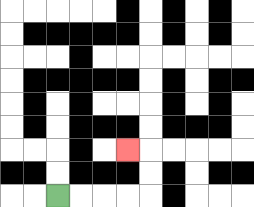{'start': '[2, 8]', 'end': '[5, 6]', 'path_directions': 'R,R,R,R,U,U,L', 'path_coordinates': '[[2, 8], [3, 8], [4, 8], [5, 8], [6, 8], [6, 7], [6, 6], [5, 6]]'}